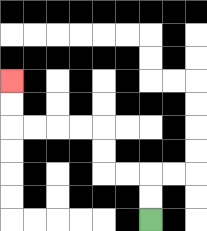{'start': '[6, 9]', 'end': '[0, 3]', 'path_directions': 'U,U,L,L,U,U,L,L,L,L,U,U', 'path_coordinates': '[[6, 9], [6, 8], [6, 7], [5, 7], [4, 7], [4, 6], [4, 5], [3, 5], [2, 5], [1, 5], [0, 5], [0, 4], [0, 3]]'}